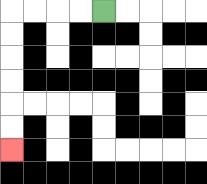{'start': '[4, 0]', 'end': '[0, 6]', 'path_directions': 'L,L,L,L,D,D,D,D,D,D', 'path_coordinates': '[[4, 0], [3, 0], [2, 0], [1, 0], [0, 0], [0, 1], [0, 2], [0, 3], [0, 4], [0, 5], [0, 6]]'}